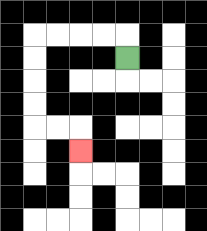{'start': '[5, 2]', 'end': '[3, 6]', 'path_directions': 'U,L,L,L,L,D,D,D,D,R,R,D', 'path_coordinates': '[[5, 2], [5, 1], [4, 1], [3, 1], [2, 1], [1, 1], [1, 2], [1, 3], [1, 4], [1, 5], [2, 5], [3, 5], [3, 6]]'}